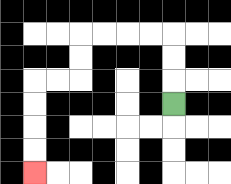{'start': '[7, 4]', 'end': '[1, 7]', 'path_directions': 'U,U,U,L,L,L,L,D,D,L,L,D,D,D,D', 'path_coordinates': '[[7, 4], [7, 3], [7, 2], [7, 1], [6, 1], [5, 1], [4, 1], [3, 1], [3, 2], [3, 3], [2, 3], [1, 3], [1, 4], [1, 5], [1, 6], [1, 7]]'}